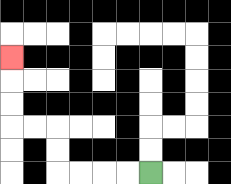{'start': '[6, 7]', 'end': '[0, 2]', 'path_directions': 'L,L,L,L,U,U,L,L,U,U,U', 'path_coordinates': '[[6, 7], [5, 7], [4, 7], [3, 7], [2, 7], [2, 6], [2, 5], [1, 5], [0, 5], [0, 4], [0, 3], [0, 2]]'}